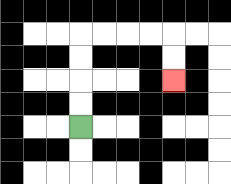{'start': '[3, 5]', 'end': '[7, 3]', 'path_directions': 'U,U,U,U,R,R,R,R,D,D', 'path_coordinates': '[[3, 5], [3, 4], [3, 3], [3, 2], [3, 1], [4, 1], [5, 1], [6, 1], [7, 1], [7, 2], [7, 3]]'}